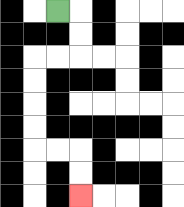{'start': '[2, 0]', 'end': '[3, 8]', 'path_directions': 'R,D,D,L,L,D,D,D,D,R,R,D,D', 'path_coordinates': '[[2, 0], [3, 0], [3, 1], [3, 2], [2, 2], [1, 2], [1, 3], [1, 4], [1, 5], [1, 6], [2, 6], [3, 6], [3, 7], [3, 8]]'}